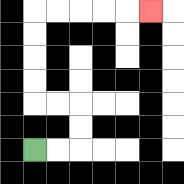{'start': '[1, 6]', 'end': '[6, 0]', 'path_directions': 'R,R,U,U,L,L,U,U,U,U,R,R,R,R,R', 'path_coordinates': '[[1, 6], [2, 6], [3, 6], [3, 5], [3, 4], [2, 4], [1, 4], [1, 3], [1, 2], [1, 1], [1, 0], [2, 0], [3, 0], [4, 0], [5, 0], [6, 0]]'}